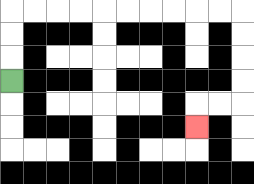{'start': '[0, 3]', 'end': '[8, 5]', 'path_directions': 'U,U,U,R,R,R,R,R,R,R,R,R,R,D,D,D,D,L,L,D', 'path_coordinates': '[[0, 3], [0, 2], [0, 1], [0, 0], [1, 0], [2, 0], [3, 0], [4, 0], [5, 0], [6, 0], [7, 0], [8, 0], [9, 0], [10, 0], [10, 1], [10, 2], [10, 3], [10, 4], [9, 4], [8, 4], [8, 5]]'}